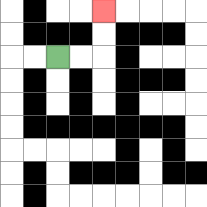{'start': '[2, 2]', 'end': '[4, 0]', 'path_directions': 'R,R,U,U', 'path_coordinates': '[[2, 2], [3, 2], [4, 2], [4, 1], [4, 0]]'}